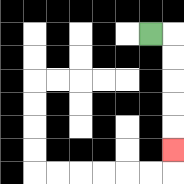{'start': '[6, 1]', 'end': '[7, 6]', 'path_directions': 'R,D,D,D,D,D', 'path_coordinates': '[[6, 1], [7, 1], [7, 2], [7, 3], [7, 4], [7, 5], [7, 6]]'}